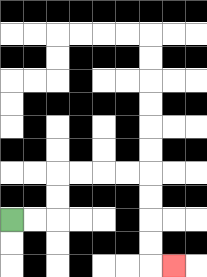{'start': '[0, 9]', 'end': '[7, 11]', 'path_directions': 'R,R,U,U,R,R,R,R,D,D,D,D,R', 'path_coordinates': '[[0, 9], [1, 9], [2, 9], [2, 8], [2, 7], [3, 7], [4, 7], [5, 7], [6, 7], [6, 8], [6, 9], [6, 10], [6, 11], [7, 11]]'}